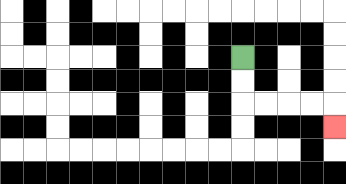{'start': '[10, 2]', 'end': '[14, 5]', 'path_directions': 'D,D,R,R,R,R,D', 'path_coordinates': '[[10, 2], [10, 3], [10, 4], [11, 4], [12, 4], [13, 4], [14, 4], [14, 5]]'}